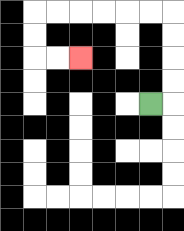{'start': '[6, 4]', 'end': '[3, 2]', 'path_directions': 'R,U,U,U,U,L,L,L,L,L,L,D,D,R,R', 'path_coordinates': '[[6, 4], [7, 4], [7, 3], [7, 2], [7, 1], [7, 0], [6, 0], [5, 0], [4, 0], [3, 0], [2, 0], [1, 0], [1, 1], [1, 2], [2, 2], [3, 2]]'}